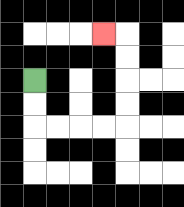{'start': '[1, 3]', 'end': '[4, 1]', 'path_directions': 'D,D,R,R,R,R,U,U,U,U,L', 'path_coordinates': '[[1, 3], [1, 4], [1, 5], [2, 5], [3, 5], [4, 5], [5, 5], [5, 4], [5, 3], [5, 2], [5, 1], [4, 1]]'}